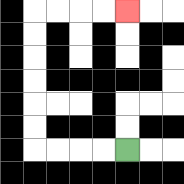{'start': '[5, 6]', 'end': '[5, 0]', 'path_directions': 'L,L,L,L,U,U,U,U,U,U,R,R,R,R', 'path_coordinates': '[[5, 6], [4, 6], [3, 6], [2, 6], [1, 6], [1, 5], [1, 4], [1, 3], [1, 2], [1, 1], [1, 0], [2, 0], [3, 0], [4, 0], [5, 0]]'}